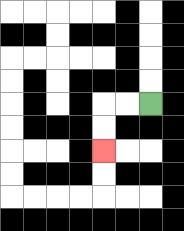{'start': '[6, 4]', 'end': '[4, 6]', 'path_directions': 'L,L,D,D', 'path_coordinates': '[[6, 4], [5, 4], [4, 4], [4, 5], [4, 6]]'}